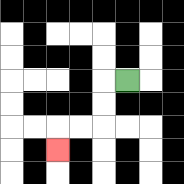{'start': '[5, 3]', 'end': '[2, 6]', 'path_directions': 'L,D,D,L,L,D', 'path_coordinates': '[[5, 3], [4, 3], [4, 4], [4, 5], [3, 5], [2, 5], [2, 6]]'}